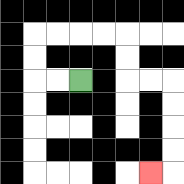{'start': '[3, 3]', 'end': '[6, 7]', 'path_directions': 'L,L,U,U,R,R,R,R,D,D,R,R,D,D,D,D,L', 'path_coordinates': '[[3, 3], [2, 3], [1, 3], [1, 2], [1, 1], [2, 1], [3, 1], [4, 1], [5, 1], [5, 2], [5, 3], [6, 3], [7, 3], [7, 4], [7, 5], [7, 6], [7, 7], [6, 7]]'}